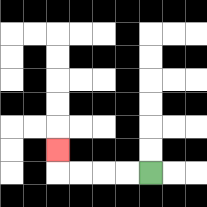{'start': '[6, 7]', 'end': '[2, 6]', 'path_directions': 'L,L,L,L,U', 'path_coordinates': '[[6, 7], [5, 7], [4, 7], [3, 7], [2, 7], [2, 6]]'}